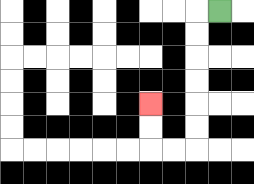{'start': '[9, 0]', 'end': '[6, 4]', 'path_directions': 'L,D,D,D,D,D,D,L,L,U,U', 'path_coordinates': '[[9, 0], [8, 0], [8, 1], [8, 2], [8, 3], [8, 4], [8, 5], [8, 6], [7, 6], [6, 6], [6, 5], [6, 4]]'}